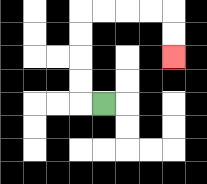{'start': '[4, 4]', 'end': '[7, 2]', 'path_directions': 'L,U,U,U,U,R,R,R,R,D,D', 'path_coordinates': '[[4, 4], [3, 4], [3, 3], [3, 2], [3, 1], [3, 0], [4, 0], [5, 0], [6, 0], [7, 0], [7, 1], [7, 2]]'}